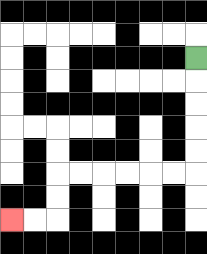{'start': '[8, 2]', 'end': '[0, 9]', 'path_directions': 'D,D,D,D,D,L,L,L,L,L,L,D,D,L,L', 'path_coordinates': '[[8, 2], [8, 3], [8, 4], [8, 5], [8, 6], [8, 7], [7, 7], [6, 7], [5, 7], [4, 7], [3, 7], [2, 7], [2, 8], [2, 9], [1, 9], [0, 9]]'}